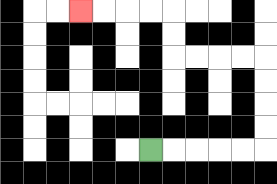{'start': '[6, 6]', 'end': '[3, 0]', 'path_directions': 'R,R,R,R,R,U,U,U,U,L,L,L,L,U,U,L,L,L,L', 'path_coordinates': '[[6, 6], [7, 6], [8, 6], [9, 6], [10, 6], [11, 6], [11, 5], [11, 4], [11, 3], [11, 2], [10, 2], [9, 2], [8, 2], [7, 2], [7, 1], [7, 0], [6, 0], [5, 0], [4, 0], [3, 0]]'}